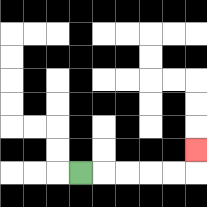{'start': '[3, 7]', 'end': '[8, 6]', 'path_directions': 'R,R,R,R,R,U', 'path_coordinates': '[[3, 7], [4, 7], [5, 7], [6, 7], [7, 7], [8, 7], [8, 6]]'}